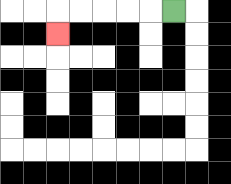{'start': '[7, 0]', 'end': '[2, 1]', 'path_directions': 'L,L,L,L,L,D', 'path_coordinates': '[[7, 0], [6, 0], [5, 0], [4, 0], [3, 0], [2, 0], [2, 1]]'}